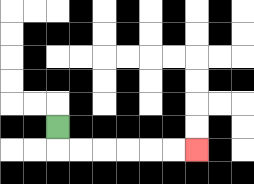{'start': '[2, 5]', 'end': '[8, 6]', 'path_directions': 'D,R,R,R,R,R,R', 'path_coordinates': '[[2, 5], [2, 6], [3, 6], [4, 6], [5, 6], [6, 6], [7, 6], [8, 6]]'}